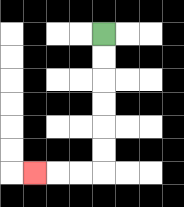{'start': '[4, 1]', 'end': '[1, 7]', 'path_directions': 'D,D,D,D,D,D,L,L,L', 'path_coordinates': '[[4, 1], [4, 2], [4, 3], [4, 4], [4, 5], [4, 6], [4, 7], [3, 7], [2, 7], [1, 7]]'}